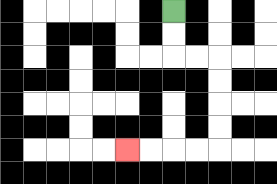{'start': '[7, 0]', 'end': '[5, 6]', 'path_directions': 'D,D,R,R,D,D,D,D,L,L,L,L', 'path_coordinates': '[[7, 0], [7, 1], [7, 2], [8, 2], [9, 2], [9, 3], [9, 4], [9, 5], [9, 6], [8, 6], [7, 6], [6, 6], [5, 6]]'}